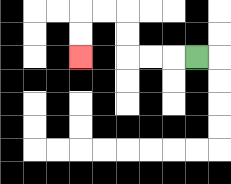{'start': '[8, 2]', 'end': '[3, 2]', 'path_directions': 'L,L,L,U,U,L,L,D,D', 'path_coordinates': '[[8, 2], [7, 2], [6, 2], [5, 2], [5, 1], [5, 0], [4, 0], [3, 0], [3, 1], [3, 2]]'}